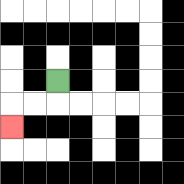{'start': '[2, 3]', 'end': '[0, 5]', 'path_directions': 'D,L,L,D', 'path_coordinates': '[[2, 3], [2, 4], [1, 4], [0, 4], [0, 5]]'}